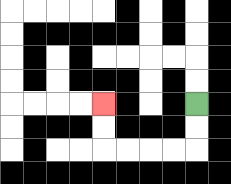{'start': '[8, 4]', 'end': '[4, 4]', 'path_directions': 'D,D,L,L,L,L,U,U', 'path_coordinates': '[[8, 4], [8, 5], [8, 6], [7, 6], [6, 6], [5, 6], [4, 6], [4, 5], [4, 4]]'}